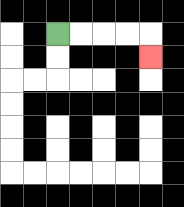{'start': '[2, 1]', 'end': '[6, 2]', 'path_directions': 'R,R,R,R,D', 'path_coordinates': '[[2, 1], [3, 1], [4, 1], [5, 1], [6, 1], [6, 2]]'}